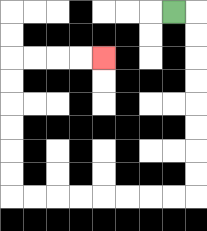{'start': '[7, 0]', 'end': '[4, 2]', 'path_directions': 'R,D,D,D,D,D,D,D,D,L,L,L,L,L,L,L,L,U,U,U,U,U,U,R,R,R,R', 'path_coordinates': '[[7, 0], [8, 0], [8, 1], [8, 2], [8, 3], [8, 4], [8, 5], [8, 6], [8, 7], [8, 8], [7, 8], [6, 8], [5, 8], [4, 8], [3, 8], [2, 8], [1, 8], [0, 8], [0, 7], [0, 6], [0, 5], [0, 4], [0, 3], [0, 2], [1, 2], [2, 2], [3, 2], [4, 2]]'}